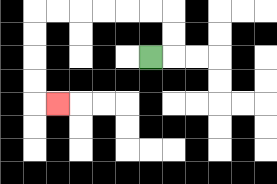{'start': '[6, 2]', 'end': '[2, 4]', 'path_directions': 'R,U,U,L,L,L,L,L,L,D,D,D,D,R', 'path_coordinates': '[[6, 2], [7, 2], [7, 1], [7, 0], [6, 0], [5, 0], [4, 0], [3, 0], [2, 0], [1, 0], [1, 1], [1, 2], [1, 3], [1, 4], [2, 4]]'}